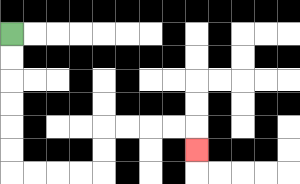{'start': '[0, 1]', 'end': '[8, 6]', 'path_directions': 'D,D,D,D,D,D,R,R,R,R,U,U,R,R,R,R,D', 'path_coordinates': '[[0, 1], [0, 2], [0, 3], [0, 4], [0, 5], [0, 6], [0, 7], [1, 7], [2, 7], [3, 7], [4, 7], [4, 6], [4, 5], [5, 5], [6, 5], [7, 5], [8, 5], [8, 6]]'}